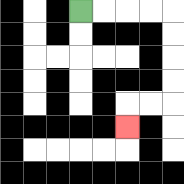{'start': '[3, 0]', 'end': '[5, 5]', 'path_directions': 'R,R,R,R,D,D,D,D,L,L,D', 'path_coordinates': '[[3, 0], [4, 0], [5, 0], [6, 0], [7, 0], [7, 1], [7, 2], [7, 3], [7, 4], [6, 4], [5, 4], [5, 5]]'}